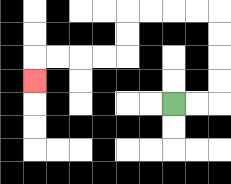{'start': '[7, 4]', 'end': '[1, 3]', 'path_directions': 'R,R,U,U,U,U,L,L,L,L,D,D,L,L,L,L,D', 'path_coordinates': '[[7, 4], [8, 4], [9, 4], [9, 3], [9, 2], [9, 1], [9, 0], [8, 0], [7, 0], [6, 0], [5, 0], [5, 1], [5, 2], [4, 2], [3, 2], [2, 2], [1, 2], [1, 3]]'}